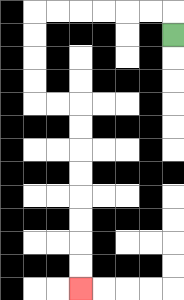{'start': '[7, 1]', 'end': '[3, 12]', 'path_directions': 'U,L,L,L,L,L,L,D,D,D,D,R,R,D,D,D,D,D,D,D,D', 'path_coordinates': '[[7, 1], [7, 0], [6, 0], [5, 0], [4, 0], [3, 0], [2, 0], [1, 0], [1, 1], [1, 2], [1, 3], [1, 4], [2, 4], [3, 4], [3, 5], [3, 6], [3, 7], [3, 8], [3, 9], [3, 10], [3, 11], [3, 12]]'}